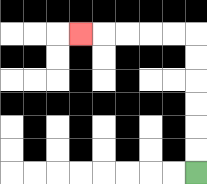{'start': '[8, 7]', 'end': '[3, 1]', 'path_directions': 'U,U,U,U,U,U,L,L,L,L,L', 'path_coordinates': '[[8, 7], [8, 6], [8, 5], [8, 4], [8, 3], [8, 2], [8, 1], [7, 1], [6, 1], [5, 1], [4, 1], [3, 1]]'}